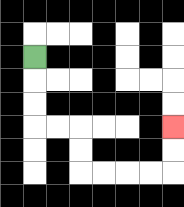{'start': '[1, 2]', 'end': '[7, 5]', 'path_directions': 'D,D,D,R,R,D,D,R,R,R,R,U,U', 'path_coordinates': '[[1, 2], [1, 3], [1, 4], [1, 5], [2, 5], [3, 5], [3, 6], [3, 7], [4, 7], [5, 7], [6, 7], [7, 7], [7, 6], [7, 5]]'}